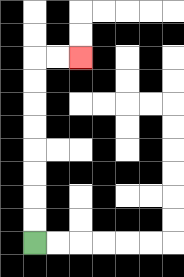{'start': '[1, 10]', 'end': '[3, 2]', 'path_directions': 'U,U,U,U,U,U,U,U,R,R', 'path_coordinates': '[[1, 10], [1, 9], [1, 8], [1, 7], [1, 6], [1, 5], [1, 4], [1, 3], [1, 2], [2, 2], [3, 2]]'}